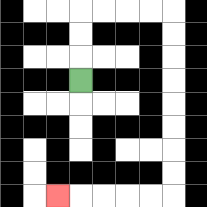{'start': '[3, 3]', 'end': '[2, 8]', 'path_directions': 'U,U,U,R,R,R,R,D,D,D,D,D,D,D,D,L,L,L,L,L', 'path_coordinates': '[[3, 3], [3, 2], [3, 1], [3, 0], [4, 0], [5, 0], [6, 0], [7, 0], [7, 1], [7, 2], [7, 3], [7, 4], [7, 5], [7, 6], [7, 7], [7, 8], [6, 8], [5, 8], [4, 8], [3, 8], [2, 8]]'}